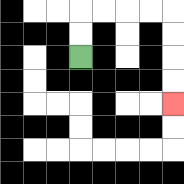{'start': '[3, 2]', 'end': '[7, 4]', 'path_directions': 'U,U,R,R,R,R,D,D,D,D', 'path_coordinates': '[[3, 2], [3, 1], [3, 0], [4, 0], [5, 0], [6, 0], [7, 0], [7, 1], [7, 2], [7, 3], [7, 4]]'}